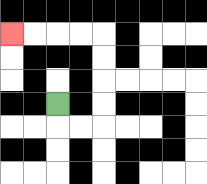{'start': '[2, 4]', 'end': '[0, 1]', 'path_directions': 'D,R,R,U,U,U,U,L,L,L,L', 'path_coordinates': '[[2, 4], [2, 5], [3, 5], [4, 5], [4, 4], [4, 3], [4, 2], [4, 1], [3, 1], [2, 1], [1, 1], [0, 1]]'}